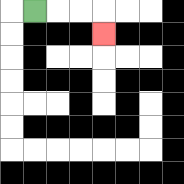{'start': '[1, 0]', 'end': '[4, 1]', 'path_directions': 'R,R,R,D', 'path_coordinates': '[[1, 0], [2, 0], [3, 0], [4, 0], [4, 1]]'}